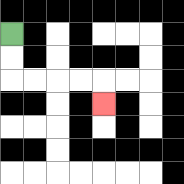{'start': '[0, 1]', 'end': '[4, 4]', 'path_directions': 'D,D,R,R,R,R,D', 'path_coordinates': '[[0, 1], [0, 2], [0, 3], [1, 3], [2, 3], [3, 3], [4, 3], [4, 4]]'}